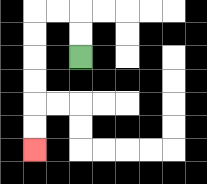{'start': '[3, 2]', 'end': '[1, 6]', 'path_directions': 'U,U,L,L,D,D,D,D,D,D', 'path_coordinates': '[[3, 2], [3, 1], [3, 0], [2, 0], [1, 0], [1, 1], [1, 2], [1, 3], [1, 4], [1, 5], [1, 6]]'}